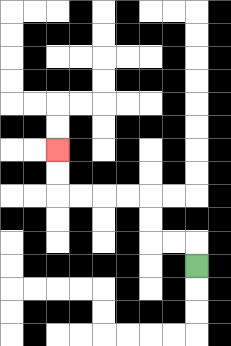{'start': '[8, 11]', 'end': '[2, 6]', 'path_directions': 'U,L,L,U,U,L,L,L,L,U,U', 'path_coordinates': '[[8, 11], [8, 10], [7, 10], [6, 10], [6, 9], [6, 8], [5, 8], [4, 8], [3, 8], [2, 8], [2, 7], [2, 6]]'}